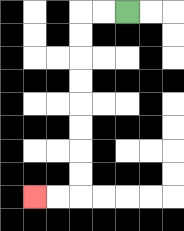{'start': '[5, 0]', 'end': '[1, 8]', 'path_directions': 'L,L,D,D,D,D,D,D,D,D,L,L', 'path_coordinates': '[[5, 0], [4, 0], [3, 0], [3, 1], [3, 2], [3, 3], [3, 4], [3, 5], [3, 6], [3, 7], [3, 8], [2, 8], [1, 8]]'}